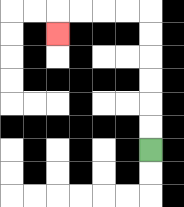{'start': '[6, 6]', 'end': '[2, 1]', 'path_directions': 'U,U,U,U,U,U,L,L,L,L,D', 'path_coordinates': '[[6, 6], [6, 5], [6, 4], [6, 3], [6, 2], [6, 1], [6, 0], [5, 0], [4, 0], [3, 0], [2, 0], [2, 1]]'}